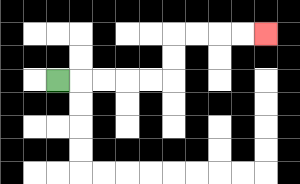{'start': '[2, 3]', 'end': '[11, 1]', 'path_directions': 'R,R,R,R,R,U,U,R,R,R,R', 'path_coordinates': '[[2, 3], [3, 3], [4, 3], [5, 3], [6, 3], [7, 3], [7, 2], [7, 1], [8, 1], [9, 1], [10, 1], [11, 1]]'}